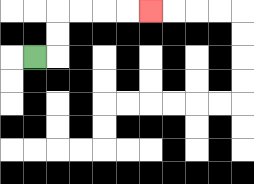{'start': '[1, 2]', 'end': '[6, 0]', 'path_directions': 'R,U,U,R,R,R,R', 'path_coordinates': '[[1, 2], [2, 2], [2, 1], [2, 0], [3, 0], [4, 0], [5, 0], [6, 0]]'}